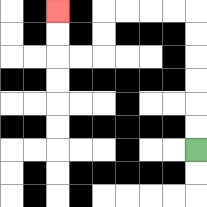{'start': '[8, 6]', 'end': '[2, 0]', 'path_directions': 'U,U,U,U,U,U,L,L,L,L,D,D,L,L,U,U', 'path_coordinates': '[[8, 6], [8, 5], [8, 4], [8, 3], [8, 2], [8, 1], [8, 0], [7, 0], [6, 0], [5, 0], [4, 0], [4, 1], [4, 2], [3, 2], [2, 2], [2, 1], [2, 0]]'}